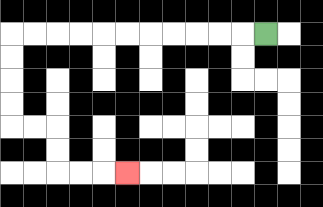{'start': '[11, 1]', 'end': '[5, 7]', 'path_directions': 'L,L,L,L,L,L,L,L,L,L,L,D,D,D,D,R,R,D,D,R,R,R', 'path_coordinates': '[[11, 1], [10, 1], [9, 1], [8, 1], [7, 1], [6, 1], [5, 1], [4, 1], [3, 1], [2, 1], [1, 1], [0, 1], [0, 2], [0, 3], [0, 4], [0, 5], [1, 5], [2, 5], [2, 6], [2, 7], [3, 7], [4, 7], [5, 7]]'}